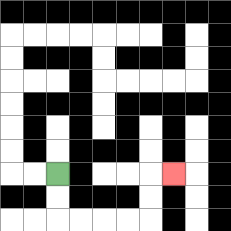{'start': '[2, 7]', 'end': '[7, 7]', 'path_directions': 'D,D,R,R,R,R,U,U,R', 'path_coordinates': '[[2, 7], [2, 8], [2, 9], [3, 9], [4, 9], [5, 9], [6, 9], [6, 8], [6, 7], [7, 7]]'}